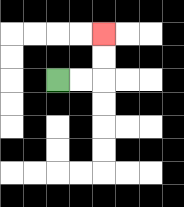{'start': '[2, 3]', 'end': '[4, 1]', 'path_directions': 'R,R,U,U', 'path_coordinates': '[[2, 3], [3, 3], [4, 3], [4, 2], [4, 1]]'}